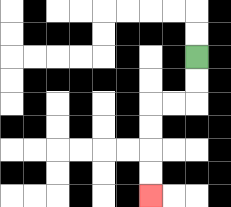{'start': '[8, 2]', 'end': '[6, 8]', 'path_directions': 'D,D,L,L,D,D,D,D', 'path_coordinates': '[[8, 2], [8, 3], [8, 4], [7, 4], [6, 4], [6, 5], [6, 6], [6, 7], [6, 8]]'}